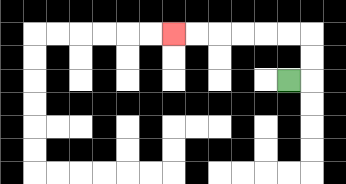{'start': '[12, 3]', 'end': '[7, 1]', 'path_directions': 'R,U,U,L,L,L,L,L,L', 'path_coordinates': '[[12, 3], [13, 3], [13, 2], [13, 1], [12, 1], [11, 1], [10, 1], [9, 1], [8, 1], [7, 1]]'}